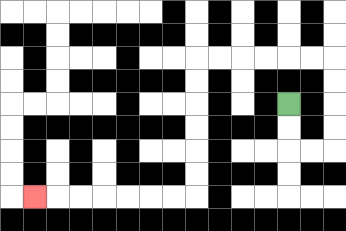{'start': '[12, 4]', 'end': '[1, 8]', 'path_directions': 'D,D,R,R,U,U,U,U,L,L,L,L,L,L,D,D,D,D,D,D,L,L,L,L,L,L,L', 'path_coordinates': '[[12, 4], [12, 5], [12, 6], [13, 6], [14, 6], [14, 5], [14, 4], [14, 3], [14, 2], [13, 2], [12, 2], [11, 2], [10, 2], [9, 2], [8, 2], [8, 3], [8, 4], [8, 5], [8, 6], [8, 7], [8, 8], [7, 8], [6, 8], [5, 8], [4, 8], [3, 8], [2, 8], [1, 8]]'}